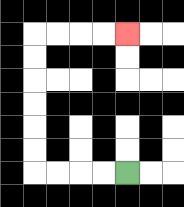{'start': '[5, 7]', 'end': '[5, 1]', 'path_directions': 'L,L,L,L,U,U,U,U,U,U,R,R,R,R', 'path_coordinates': '[[5, 7], [4, 7], [3, 7], [2, 7], [1, 7], [1, 6], [1, 5], [1, 4], [1, 3], [1, 2], [1, 1], [2, 1], [3, 1], [4, 1], [5, 1]]'}